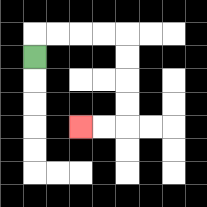{'start': '[1, 2]', 'end': '[3, 5]', 'path_directions': 'U,R,R,R,R,D,D,D,D,L,L', 'path_coordinates': '[[1, 2], [1, 1], [2, 1], [3, 1], [4, 1], [5, 1], [5, 2], [5, 3], [5, 4], [5, 5], [4, 5], [3, 5]]'}